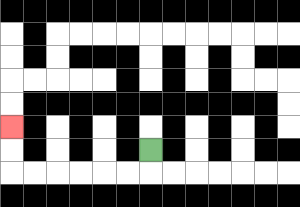{'start': '[6, 6]', 'end': '[0, 5]', 'path_directions': 'D,L,L,L,L,L,L,U,U', 'path_coordinates': '[[6, 6], [6, 7], [5, 7], [4, 7], [3, 7], [2, 7], [1, 7], [0, 7], [0, 6], [0, 5]]'}